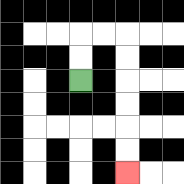{'start': '[3, 3]', 'end': '[5, 7]', 'path_directions': 'U,U,R,R,D,D,D,D,D,D', 'path_coordinates': '[[3, 3], [3, 2], [3, 1], [4, 1], [5, 1], [5, 2], [5, 3], [5, 4], [5, 5], [5, 6], [5, 7]]'}